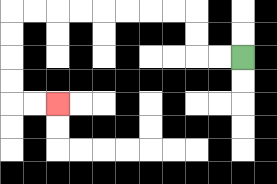{'start': '[10, 2]', 'end': '[2, 4]', 'path_directions': 'L,L,U,U,L,L,L,L,L,L,L,L,D,D,D,D,R,R', 'path_coordinates': '[[10, 2], [9, 2], [8, 2], [8, 1], [8, 0], [7, 0], [6, 0], [5, 0], [4, 0], [3, 0], [2, 0], [1, 0], [0, 0], [0, 1], [0, 2], [0, 3], [0, 4], [1, 4], [2, 4]]'}